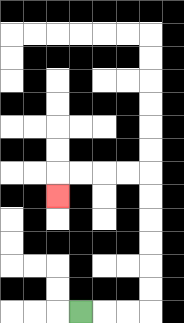{'start': '[3, 13]', 'end': '[2, 8]', 'path_directions': 'R,R,R,U,U,U,U,U,U,L,L,L,L,D', 'path_coordinates': '[[3, 13], [4, 13], [5, 13], [6, 13], [6, 12], [6, 11], [6, 10], [6, 9], [6, 8], [6, 7], [5, 7], [4, 7], [3, 7], [2, 7], [2, 8]]'}